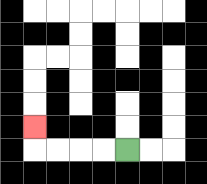{'start': '[5, 6]', 'end': '[1, 5]', 'path_directions': 'L,L,L,L,U', 'path_coordinates': '[[5, 6], [4, 6], [3, 6], [2, 6], [1, 6], [1, 5]]'}